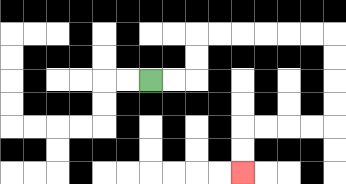{'start': '[6, 3]', 'end': '[10, 7]', 'path_directions': 'R,R,U,U,R,R,R,R,R,R,D,D,D,D,L,L,L,L,D,D', 'path_coordinates': '[[6, 3], [7, 3], [8, 3], [8, 2], [8, 1], [9, 1], [10, 1], [11, 1], [12, 1], [13, 1], [14, 1], [14, 2], [14, 3], [14, 4], [14, 5], [13, 5], [12, 5], [11, 5], [10, 5], [10, 6], [10, 7]]'}